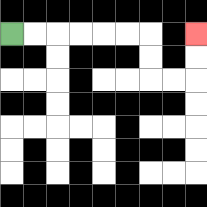{'start': '[0, 1]', 'end': '[8, 1]', 'path_directions': 'R,R,R,R,R,R,D,D,R,R,U,U', 'path_coordinates': '[[0, 1], [1, 1], [2, 1], [3, 1], [4, 1], [5, 1], [6, 1], [6, 2], [6, 3], [7, 3], [8, 3], [8, 2], [8, 1]]'}